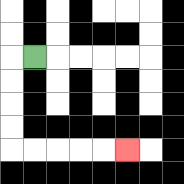{'start': '[1, 2]', 'end': '[5, 6]', 'path_directions': 'L,D,D,D,D,R,R,R,R,R', 'path_coordinates': '[[1, 2], [0, 2], [0, 3], [0, 4], [0, 5], [0, 6], [1, 6], [2, 6], [3, 6], [4, 6], [5, 6]]'}